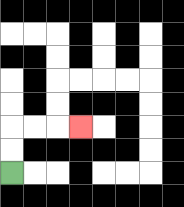{'start': '[0, 7]', 'end': '[3, 5]', 'path_directions': 'U,U,R,R,R', 'path_coordinates': '[[0, 7], [0, 6], [0, 5], [1, 5], [2, 5], [3, 5]]'}